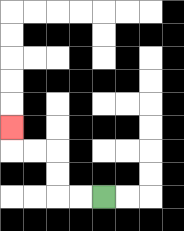{'start': '[4, 8]', 'end': '[0, 5]', 'path_directions': 'L,L,U,U,L,L,U', 'path_coordinates': '[[4, 8], [3, 8], [2, 8], [2, 7], [2, 6], [1, 6], [0, 6], [0, 5]]'}